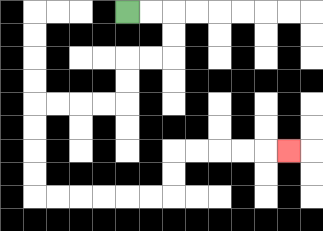{'start': '[5, 0]', 'end': '[12, 6]', 'path_directions': 'R,R,D,D,L,L,D,D,L,L,L,L,D,D,D,D,R,R,R,R,R,R,U,U,R,R,R,R,R', 'path_coordinates': '[[5, 0], [6, 0], [7, 0], [7, 1], [7, 2], [6, 2], [5, 2], [5, 3], [5, 4], [4, 4], [3, 4], [2, 4], [1, 4], [1, 5], [1, 6], [1, 7], [1, 8], [2, 8], [3, 8], [4, 8], [5, 8], [6, 8], [7, 8], [7, 7], [7, 6], [8, 6], [9, 6], [10, 6], [11, 6], [12, 6]]'}